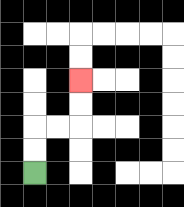{'start': '[1, 7]', 'end': '[3, 3]', 'path_directions': 'U,U,R,R,U,U', 'path_coordinates': '[[1, 7], [1, 6], [1, 5], [2, 5], [3, 5], [3, 4], [3, 3]]'}